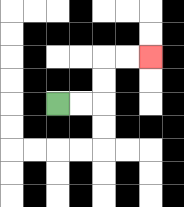{'start': '[2, 4]', 'end': '[6, 2]', 'path_directions': 'R,R,U,U,R,R', 'path_coordinates': '[[2, 4], [3, 4], [4, 4], [4, 3], [4, 2], [5, 2], [6, 2]]'}